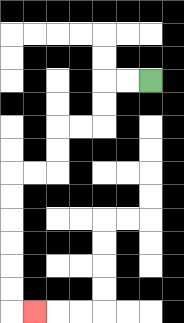{'start': '[6, 3]', 'end': '[1, 13]', 'path_directions': 'L,L,D,D,L,L,D,D,L,L,D,D,D,D,D,D,R', 'path_coordinates': '[[6, 3], [5, 3], [4, 3], [4, 4], [4, 5], [3, 5], [2, 5], [2, 6], [2, 7], [1, 7], [0, 7], [0, 8], [0, 9], [0, 10], [0, 11], [0, 12], [0, 13], [1, 13]]'}